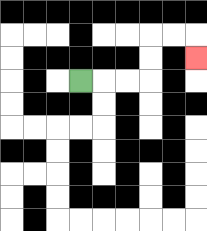{'start': '[3, 3]', 'end': '[8, 2]', 'path_directions': 'R,R,R,U,U,R,R,D', 'path_coordinates': '[[3, 3], [4, 3], [5, 3], [6, 3], [6, 2], [6, 1], [7, 1], [8, 1], [8, 2]]'}